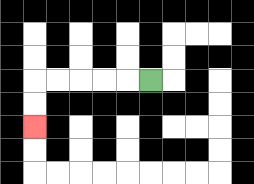{'start': '[6, 3]', 'end': '[1, 5]', 'path_directions': 'L,L,L,L,L,D,D', 'path_coordinates': '[[6, 3], [5, 3], [4, 3], [3, 3], [2, 3], [1, 3], [1, 4], [1, 5]]'}